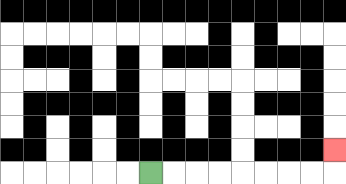{'start': '[6, 7]', 'end': '[14, 6]', 'path_directions': 'R,R,R,R,R,R,R,R,U', 'path_coordinates': '[[6, 7], [7, 7], [8, 7], [9, 7], [10, 7], [11, 7], [12, 7], [13, 7], [14, 7], [14, 6]]'}